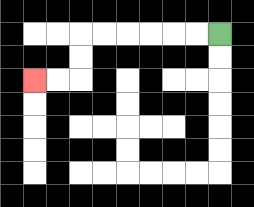{'start': '[9, 1]', 'end': '[1, 3]', 'path_directions': 'L,L,L,L,L,L,D,D,L,L', 'path_coordinates': '[[9, 1], [8, 1], [7, 1], [6, 1], [5, 1], [4, 1], [3, 1], [3, 2], [3, 3], [2, 3], [1, 3]]'}